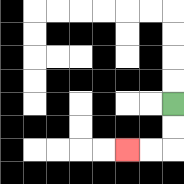{'start': '[7, 4]', 'end': '[5, 6]', 'path_directions': 'D,D,L,L', 'path_coordinates': '[[7, 4], [7, 5], [7, 6], [6, 6], [5, 6]]'}